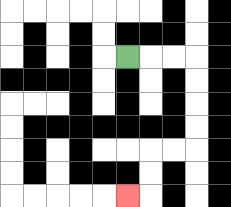{'start': '[5, 2]', 'end': '[5, 8]', 'path_directions': 'R,R,R,D,D,D,D,L,L,D,D,L', 'path_coordinates': '[[5, 2], [6, 2], [7, 2], [8, 2], [8, 3], [8, 4], [8, 5], [8, 6], [7, 6], [6, 6], [6, 7], [6, 8], [5, 8]]'}